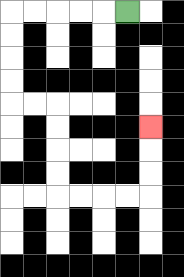{'start': '[5, 0]', 'end': '[6, 5]', 'path_directions': 'L,L,L,L,L,D,D,D,D,R,R,D,D,D,D,R,R,R,R,U,U,U', 'path_coordinates': '[[5, 0], [4, 0], [3, 0], [2, 0], [1, 0], [0, 0], [0, 1], [0, 2], [0, 3], [0, 4], [1, 4], [2, 4], [2, 5], [2, 6], [2, 7], [2, 8], [3, 8], [4, 8], [5, 8], [6, 8], [6, 7], [6, 6], [6, 5]]'}